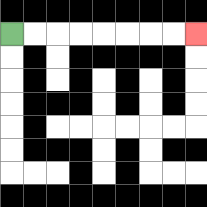{'start': '[0, 1]', 'end': '[8, 1]', 'path_directions': 'R,R,R,R,R,R,R,R', 'path_coordinates': '[[0, 1], [1, 1], [2, 1], [3, 1], [4, 1], [5, 1], [6, 1], [7, 1], [8, 1]]'}